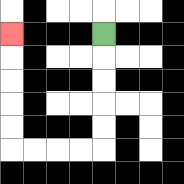{'start': '[4, 1]', 'end': '[0, 1]', 'path_directions': 'D,D,D,D,D,L,L,L,L,U,U,U,U,U', 'path_coordinates': '[[4, 1], [4, 2], [4, 3], [4, 4], [4, 5], [4, 6], [3, 6], [2, 6], [1, 6], [0, 6], [0, 5], [0, 4], [0, 3], [0, 2], [0, 1]]'}